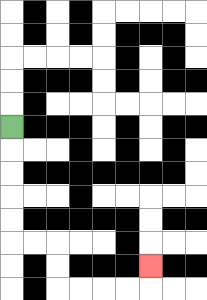{'start': '[0, 5]', 'end': '[6, 11]', 'path_directions': 'D,D,D,D,D,R,R,D,D,R,R,R,R,U', 'path_coordinates': '[[0, 5], [0, 6], [0, 7], [0, 8], [0, 9], [0, 10], [1, 10], [2, 10], [2, 11], [2, 12], [3, 12], [4, 12], [5, 12], [6, 12], [6, 11]]'}